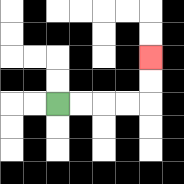{'start': '[2, 4]', 'end': '[6, 2]', 'path_directions': 'R,R,R,R,U,U', 'path_coordinates': '[[2, 4], [3, 4], [4, 4], [5, 4], [6, 4], [6, 3], [6, 2]]'}